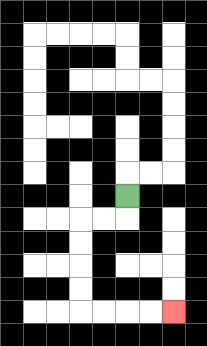{'start': '[5, 8]', 'end': '[7, 13]', 'path_directions': 'D,L,L,D,D,D,D,R,R,R,R', 'path_coordinates': '[[5, 8], [5, 9], [4, 9], [3, 9], [3, 10], [3, 11], [3, 12], [3, 13], [4, 13], [5, 13], [6, 13], [7, 13]]'}